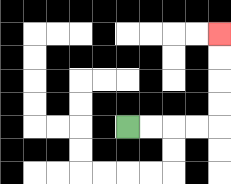{'start': '[5, 5]', 'end': '[9, 1]', 'path_directions': 'R,R,R,R,U,U,U,U', 'path_coordinates': '[[5, 5], [6, 5], [7, 5], [8, 5], [9, 5], [9, 4], [9, 3], [9, 2], [9, 1]]'}